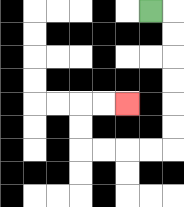{'start': '[6, 0]', 'end': '[5, 4]', 'path_directions': 'R,D,D,D,D,D,D,L,L,L,L,U,U,R,R', 'path_coordinates': '[[6, 0], [7, 0], [7, 1], [7, 2], [7, 3], [7, 4], [7, 5], [7, 6], [6, 6], [5, 6], [4, 6], [3, 6], [3, 5], [3, 4], [4, 4], [5, 4]]'}